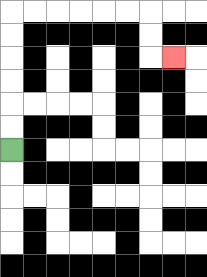{'start': '[0, 6]', 'end': '[7, 2]', 'path_directions': 'U,U,U,U,U,U,R,R,R,R,R,R,D,D,R', 'path_coordinates': '[[0, 6], [0, 5], [0, 4], [0, 3], [0, 2], [0, 1], [0, 0], [1, 0], [2, 0], [3, 0], [4, 0], [5, 0], [6, 0], [6, 1], [6, 2], [7, 2]]'}